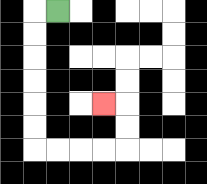{'start': '[2, 0]', 'end': '[4, 4]', 'path_directions': 'L,D,D,D,D,D,D,R,R,R,R,U,U,L', 'path_coordinates': '[[2, 0], [1, 0], [1, 1], [1, 2], [1, 3], [1, 4], [1, 5], [1, 6], [2, 6], [3, 6], [4, 6], [5, 6], [5, 5], [5, 4], [4, 4]]'}